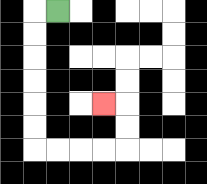{'start': '[2, 0]', 'end': '[4, 4]', 'path_directions': 'L,D,D,D,D,D,D,R,R,R,R,U,U,L', 'path_coordinates': '[[2, 0], [1, 0], [1, 1], [1, 2], [1, 3], [1, 4], [1, 5], [1, 6], [2, 6], [3, 6], [4, 6], [5, 6], [5, 5], [5, 4], [4, 4]]'}